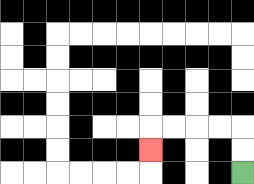{'start': '[10, 7]', 'end': '[6, 6]', 'path_directions': 'U,U,L,L,L,L,D', 'path_coordinates': '[[10, 7], [10, 6], [10, 5], [9, 5], [8, 5], [7, 5], [6, 5], [6, 6]]'}